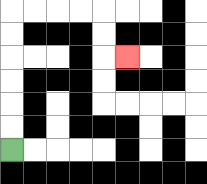{'start': '[0, 6]', 'end': '[5, 2]', 'path_directions': 'U,U,U,U,U,U,R,R,R,R,D,D,R', 'path_coordinates': '[[0, 6], [0, 5], [0, 4], [0, 3], [0, 2], [0, 1], [0, 0], [1, 0], [2, 0], [3, 0], [4, 0], [4, 1], [4, 2], [5, 2]]'}